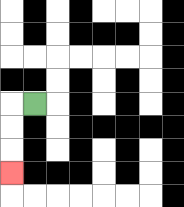{'start': '[1, 4]', 'end': '[0, 7]', 'path_directions': 'L,D,D,D', 'path_coordinates': '[[1, 4], [0, 4], [0, 5], [0, 6], [0, 7]]'}